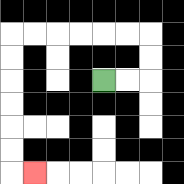{'start': '[4, 3]', 'end': '[1, 7]', 'path_directions': 'R,R,U,U,L,L,L,L,L,L,D,D,D,D,D,D,R', 'path_coordinates': '[[4, 3], [5, 3], [6, 3], [6, 2], [6, 1], [5, 1], [4, 1], [3, 1], [2, 1], [1, 1], [0, 1], [0, 2], [0, 3], [0, 4], [0, 5], [0, 6], [0, 7], [1, 7]]'}